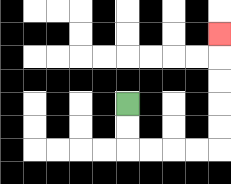{'start': '[5, 4]', 'end': '[9, 1]', 'path_directions': 'D,D,R,R,R,R,U,U,U,U,U', 'path_coordinates': '[[5, 4], [5, 5], [5, 6], [6, 6], [7, 6], [8, 6], [9, 6], [9, 5], [9, 4], [9, 3], [9, 2], [9, 1]]'}